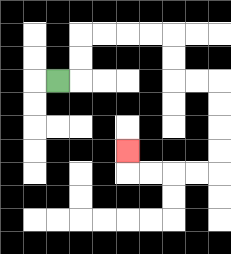{'start': '[2, 3]', 'end': '[5, 6]', 'path_directions': 'R,U,U,R,R,R,R,D,D,R,R,D,D,D,D,L,L,L,L,U', 'path_coordinates': '[[2, 3], [3, 3], [3, 2], [3, 1], [4, 1], [5, 1], [6, 1], [7, 1], [7, 2], [7, 3], [8, 3], [9, 3], [9, 4], [9, 5], [9, 6], [9, 7], [8, 7], [7, 7], [6, 7], [5, 7], [5, 6]]'}